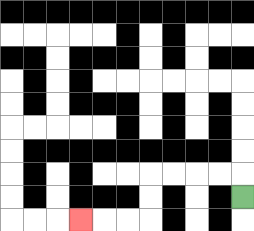{'start': '[10, 8]', 'end': '[3, 9]', 'path_directions': 'U,L,L,L,L,D,D,L,L,L', 'path_coordinates': '[[10, 8], [10, 7], [9, 7], [8, 7], [7, 7], [6, 7], [6, 8], [6, 9], [5, 9], [4, 9], [3, 9]]'}